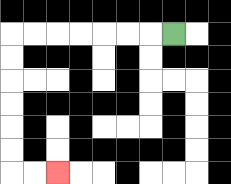{'start': '[7, 1]', 'end': '[2, 7]', 'path_directions': 'L,L,L,L,L,L,L,D,D,D,D,D,D,R,R', 'path_coordinates': '[[7, 1], [6, 1], [5, 1], [4, 1], [3, 1], [2, 1], [1, 1], [0, 1], [0, 2], [0, 3], [0, 4], [0, 5], [0, 6], [0, 7], [1, 7], [2, 7]]'}